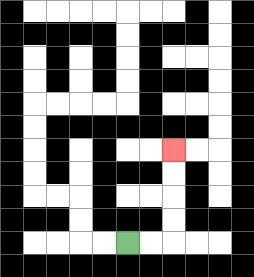{'start': '[5, 10]', 'end': '[7, 6]', 'path_directions': 'R,R,U,U,U,U', 'path_coordinates': '[[5, 10], [6, 10], [7, 10], [7, 9], [7, 8], [7, 7], [7, 6]]'}